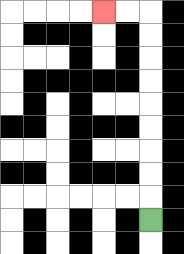{'start': '[6, 9]', 'end': '[4, 0]', 'path_directions': 'U,U,U,U,U,U,U,U,U,L,L', 'path_coordinates': '[[6, 9], [6, 8], [6, 7], [6, 6], [6, 5], [6, 4], [6, 3], [6, 2], [6, 1], [6, 0], [5, 0], [4, 0]]'}